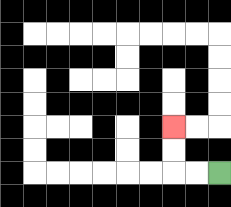{'start': '[9, 7]', 'end': '[7, 5]', 'path_directions': 'L,L,U,U', 'path_coordinates': '[[9, 7], [8, 7], [7, 7], [7, 6], [7, 5]]'}